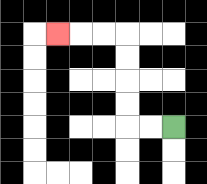{'start': '[7, 5]', 'end': '[2, 1]', 'path_directions': 'L,L,U,U,U,U,L,L,L', 'path_coordinates': '[[7, 5], [6, 5], [5, 5], [5, 4], [5, 3], [5, 2], [5, 1], [4, 1], [3, 1], [2, 1]]'}